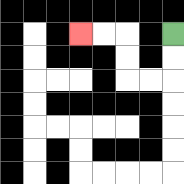{'start': '[7, 1]', 'end': '[3, 1]', 'path_directions': 'D,D,L,L,U,U,L,L', 'path_coordinates': '[[7, 1], [7, 2], [7, 3], [6, 3], [5, 3], [5, 2], [5, 1], [4, 1], [3, 1]]'}